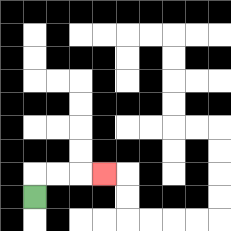{'start': '[1, 8]', 'end': '[4, 7]', 'path_directions': 'U,R,R,R', 'path_coordinates': '[[1, 8], [1, 7], [2, 7], [3, 7], [4, 7]]'}